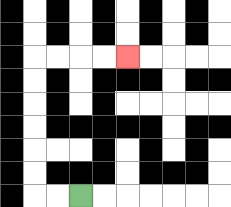{'start': '[3, 8]', 'end': '[5, 2]', 'path_directions': 'L,L,U,U,U,U,U,U,R,R,R,R', 'path_coordinates': '[[3, 8], [2, 8], [1, 8], [1, 7], [1, 6], [1, 5], [1, 4], [1, 3], [1, 2], [2, 2], [3, 2], [4, 2], [5, 2]]'}